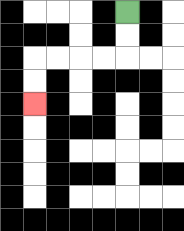{'start': '[5, 0]', 'end': '[1, 4]', 'path_directions': 'D,D,L,L,L,L,D,D', 'path_coordinates': '[[5, 0], [5, 1], [5, 2], [4, 2], [3, 2], [2, 2], [1, 2], [1, 3], [1, 4]]'}